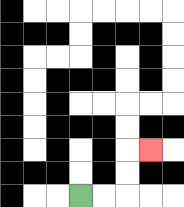{'start': '[3, 8]', 'end': '[6, 6]', 'path_directions': 'R,R,U,U,R', 'path_coordinates': '[[3, 8], [4, 8], [5, 8], [5, 7], [5, 6], [6, 6]]'}